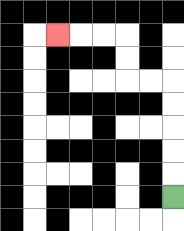{'start': '[7, 8]', 'end': '[2, 1]', 'path_directions': 'U,U,U,U,U,L,L,U,U,L,L,L', 'path_coordinates': '[[7, 8], [7, 7], [7, 6], [7, 5], [7, 4], [7, 3], [6, 3], [5, 3], [5, 2], [5, 1], [4, 1], [3, 1], [2, 1]]'}